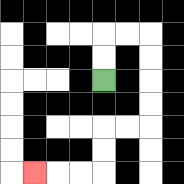{'start': '[4, 3]', 'end': '[1, 7]', 'path_directions': 'U,U,R,R,D,D,D,D,L,L,D,D,L,L,L', 'path_coordinates': '[[4, 3], [4, 2], [4, 1], [5, 1], [6, 1], [6, 2], [6, 3], [6, 4], [6, 5], [5, 5], [4, 5], [4, 6], [4, 7], [3, 7], [2, 7], [1, 7]]'}